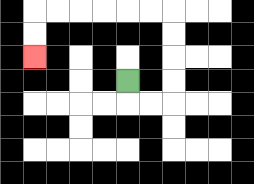{'start': '[5, 3]', 'end': '[1, 2]', 'path_directions': 'D,R,R,U,U,U,U,L,L,L,L,L,L,D,D', 'path_coordinates': '[[5, 3], [5, 4], [6, 4], [7, 4], [7, 3], [7, 2], [7, 1], [7, 0], [6, 0], [5, 0], [4, 0], [3, 0], [2, 0], [1, 0], [1, 1], [1, 2]]'}